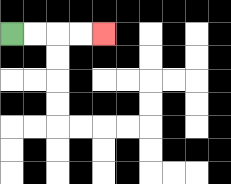{'start': '[0, 1]', 'end': '[4, 1]', 'path_directions': 'R,R,R,R', 'path_coordinates': '[[0, 1], [1, 1], [2, 1], [3, 1], [4, 1]]'}